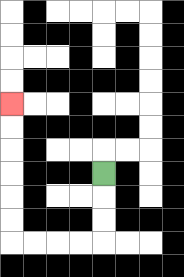{'start': '[4, 7]', 'end': '[0, 4]', 'path_directions': 'D,D,D,L,L,L,L,U,U,U,U,U,U', 'path_coordinates': '[[4, 7], [4, 8], [4, 9], [4, 10], [3, 10], [2, 10], [1, 10], [0, 10], [0, 9], [0, 8], [0, 7], [0, 6], [0, 5], [0, 4]]'}